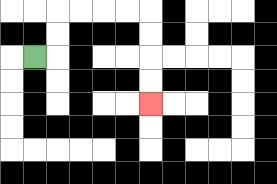{'start': '[1, 2]', 'end': '[6, 4]', 'path_directions': 'R,U,U,R,R,R,R,D,D,D,D', 'path_coordinates': '[[1, 2], [2, 2], [2, 1], [2, 0], [3, 0], [4, 0], [5, 0], [6, 0], [6, 1], [6, 2], [6, 3], [6, 4]]'}